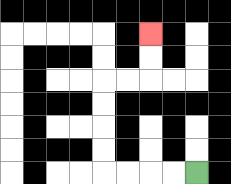{'start': '[8, 7]', 'end': '[6, 1]', 'path_directions': 'L,L,L,L,U,U,U,U,R,R,U,U', 'path_coordinates': '[[8, 7], [7, 7], [6, 7], [5, 7], [4, 7], [4, 6], [4, 5], [4, 4], [4, 3], [5, 3], [6, 3], [6, 2], [6, 1]]'}